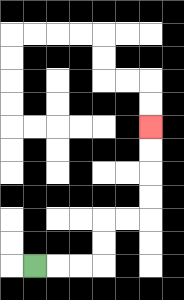{'start': '[1, 11]', 'end': '[6, 5]', 'path_directions': 'R,R,R,U,U,R,R,U,U,U,U', 'path_coordinates': '[[1, 11], [2, 11], [3, 11], [4, 11], [4, 10], [4, 9], [5, 9], [6, 9], [6, 8], [6, 7], [6, 6], [6, 5]]'}